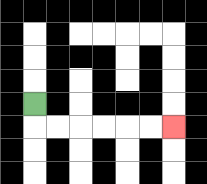{'start': '[1, 4]', 'end': '[7, 5]', 'path_directions': 'D,R,R,R,R,R,R', 'path_coordinates': '[[1, 4], [1, 5], [2, 5], [3, 5], [4, 5], [5, 5], [6, 5], [7, 5]]'}